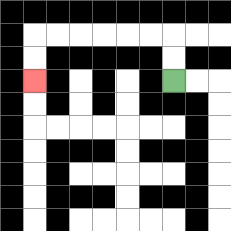{'start': '[7, 3]', 'end': '[1, 3]', 'path_directions': 'U,U,L,L,L,L,L,L,D,D', 'path_coordinates': '[[7, 3], [7, 2], [7, 1], [6, 1], [5, 1], [4, 1], [3, 1], [2, 1], [1, 1], [1, 2], [1, 3]]'}